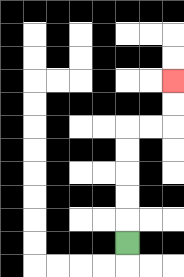{'start': '[5, 10]', 'end': '[7, 3]', 'path_directions': 'U,U,U,U,U,R,R,U,U', 'path_coordinates': '[[5, 10], [5, 9], [5, 8], [5, 7], [5, 6], [5, 5], [6, 5], [7, 5], [7, 4], [7, 3]]'}